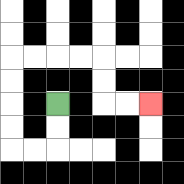{'start': '[2, 4]', 'end': '[6, 4]', 'path_directions': 'D,D,L,L,U,U,U,U,R,R,R,R,D,D,R,R', 'path_coordinates': '[[2, 4], [2, 5], [2, 6], [1, 6], [0, 6], [0, 5], [0, 4], [0, 3], [0, 2], [1, 2], [2, 2], [3, 2], [4, 2], [4, 3], [4, 4], [5, 4], [6, 4]]'}